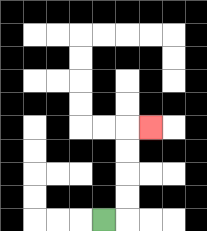{'start': '[4, 9]', 'end': '[6, 5]', 'path_directions': 'R,U,U,U,U,R', 'path_coordinates': '[[4, 9], [5, 9], [5, 8], [5, 7], [5, 6], [5, 5], [6, 5]]'}